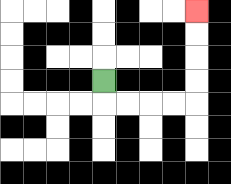{'start': '[4, 3]', 'end': '[8, 0]', 'path_directions': 'D,R,R,R,R,U,U,U,U', 'path_coordinates': '[[4, 3], [4, 4], [5, 4], [6, 4], [7, 4], [8, 4], [8, 3], [8, 2], [8, 1], [8, 0]]'}